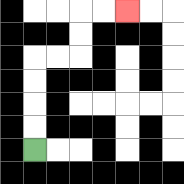{'start': '[1, 6]', 'end': '[5, 0]', 'path_directions': 'U,U,U,U,R,R,U,U,R,R', 'path_coordinates': '[[1, 6], [1, 5], [1, 4], [1, 3], [1, 2], [2, 2], [3, 2], [3, 1], [3, 0], [4, 0], [5, 0]]'}